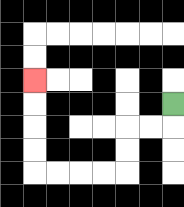{'start': '[7, 4]', 'end': '[1, 3]', 'path_directions': 'D,L,L,D,D,L,L,L,L,U,U,U,U', 'path_coordinates': '[[7, 4], [7, 5], [6, 5], [5, 5], [5, 6], [5, 7], [4, 7], [3, 7], [2, 7], [1, 7], [1, 6], [1, 5], [1, 4], [1, 3]]'}